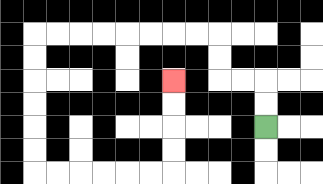{'start': '[11, 5]', 'end': '[7, 3]', 'path_directions': 'U,U,L,L,U,U,L,L,L,L,L,L,L,L,D,D,D,D,D,D,R,R,R,R,R,R,U,U,U,U', 'path_coordinates': '[[11, 5], [11, 4], [11, 3], [10, 3], [9, 3], [9, 2], [9, 1], [8, 1], [7, 1], [6, 1], [5, 1], [4, 1], [3, 1], [2, 1], [1, 1], [1, 2], [1, 3], [1, 4], [1, 5], [1, 6], [1, 7], [2, 7], [3, 7], [4, 7], [5, 7], [6, 7], [7, 7], [7, 6], [7, 5], [7, 4], [7, 3]]'}